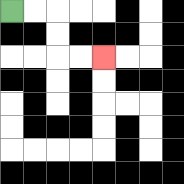{'start': '[0, 0]', 'end': '[4, 2]', 'path_directions': 'R,R,D,D,R,R', 'path_coordinates': '[[0, 0], [1, 0], [2, 0], [2, 1], [2, 2], [3, 2], [4, 2]]'}